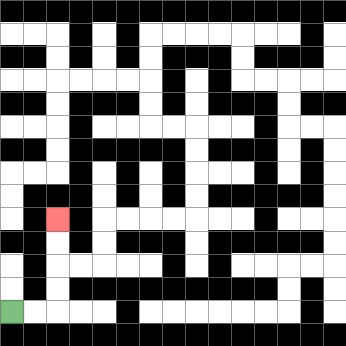{'start': '[0, 13]', 'end': '[2, 9]', 'path_directions': 'R,R,U,U,U,U', 'path_coordinates': '[[0, 13], [1, 13], [2, 13], [2, 12], [2, 11], [2, 10], [2, 9]]'}